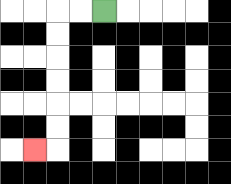{'start': '[4, 0]', 'end': '[1, 6]', 'path_directions': 'L,L,D,D,D,D,D,D,L', 'path_coordinates': '[[4, 0], [3, 0], [2, 0], [2, 1], [2, 2], [2, 3], [2, 4], [2, 5], [2, 6], [1, 6]]'}